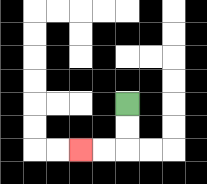{'start': '[5, 4]', 'end': '[3, 6]', 'path_directions': 'D,D,L,L', 'path_coordinates': '[[5, 4], [5, 5], [5, 6], [4, 6], [3, 6]]'}